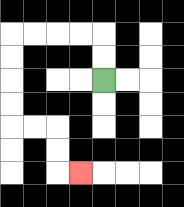{'start': '[4, 3]', 'end': '[3, 7]', 'path_directions': 'U,U,L,L,L,L,D,D,D,D,R,R,D,D,R', 'path_coordinates': '[[4, 3], [4, 2], [4, 1], [3, 1], [2, 1], [1, 1], [0, 1], [0, 2], [0, 3], [0, 4], [0, 5], [1, 5], [2, 5], [2, 6], [2, 7], [3, 7]]'}